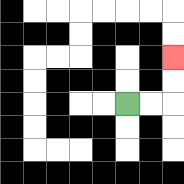{'start': '[5, 4]', 'end': '[7, 2]', 'path_directions': 'R,R,U,U', 'path_coordinates': '[[5, 4], [6, 4], [7, 4], [7, 3], [7, 2]]'}